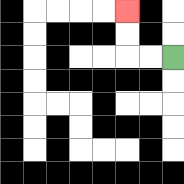{'start': '[7, 2]', 'end': '[5, 0]', 'path_directions': 'L,L,U,U', 'path_coordinates': '[[7, 2], [6, 2], [5, 2], [5, 1], [5, 0]]'}